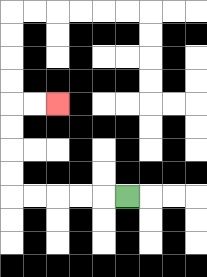{'start': '[5, 8]', 'end': '[2, 4]', 'path_directions': 'L,L,L,L,L,U,U,U,U,R,R', 'path_coordinates': '[[5, 8], [4, 8], [3, 8], [2, 8], [1, 8], [0, 8], [0, 7], [0, 6], [0, 5], [0, 4], [1, 4], [2, 4]]'}